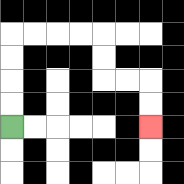{'start': '[0, 5]', 'end': '[6, 5]', 'path_directions': 'U,U,U,U,R,R,R,R,D,D,R,R,D,D', 'path_coordinates': '[[0, 5], [0, 4], [0, 3], [0, 2], [0, 1], [1, 1], [2, 1], [3, 1], [4, 1], [4, 2], [4, 3], [5, 3], [6, 3], [6, 4], [6, 5]]'}